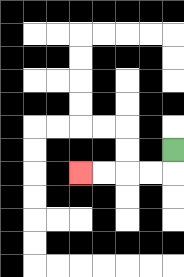{'start': '[7, 6]', 'end': '[3, 7]', 'path_directions': 'D,L,L,L,L', 'path_coordinates': '[[7, 6], [7, 7], [6, 7], [5, 7], [4, 7], [3, 7]]'}